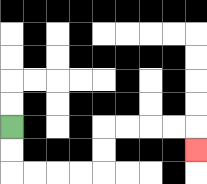{'start': '[0, 5]', 'end': '[8, 6]', 'path_directions': 'D,D,R,R,R,R,U,U,R,R,R,R,D', 'path_coordinates': '[[0, 5], [0, 6], [0, 7], [1, 7], [2, 7], [3, 7], [4, 7], [4, 6], [4, 5], [5, 5], [6, 5], [7, 5], [8, 5], [8, 6]]'}